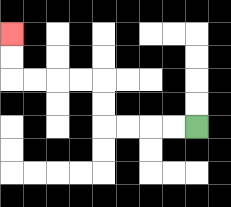{'start': '[8, 5]', 'end': '[0, 1]', 'path_directions': 'L,L,L,L,U,U,L,L,L,L,U,U', 'path_coordinates': '[[8, 5], [7, 5], [6, 5], [5, 5], [4, 5], [4, 4], [4, 3], [3, 3], [2, 3], [1, 3], [0, 3], [0, 2], [0, 1]]'}